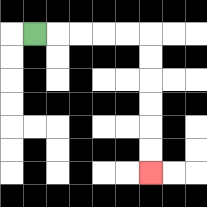{'start': '[1, 1]', 'end': '[6, 7]', 'path_directions': 'R,R,R,R,R,D,D,D,D,D,D', 'path_coordinates': '[[1, 1], [2, 1], [3, 1], [4, 1], [5, 1], [6, 1], [6, 2], [6, 3], [6, 4], [6, 5], [6, 6], [6, 7]]'}